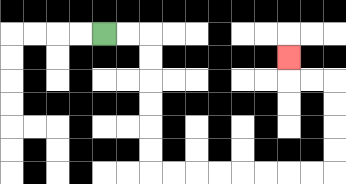{'start': '[4, 1]', 'end': '[12, 2]', 'path_directions': 'R,R,D,D,D,D,D,D,R,R,R,R,R,R,R,R,U,U,U,U,L,L,U', 'path_coordinates': '[[4, 1], [5, 1], [6, 1], [6, 2], [6, 3], [6, 4], [6, 5], [6, 6], [6, 7], [7, 7], [8, 7], [9, 7], [10, 7], [11, 7], [12, 7], [13, 7], [14, 7], [14, 6], [14, 5], [14, 4], [14, 3], [13, 3], [12, 3], [12, 2]]'}